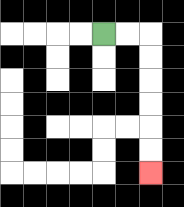{'start': '[4, 1]', 'end': '[6, 7]', 'path_directions': 'R,R,D,D,D,D,D,D', 'path_coordinates': '[[4, 1], [5, 1], [6, 1], [6, 2], [6, 3], [6, 4], [6, 5], [6, 6], [6, 7]]'}